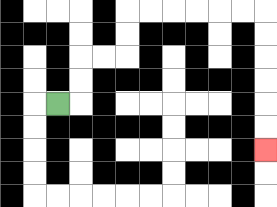{'start': '[2, 4]', 'end': '[11, 6]', 'path_directions': 'R,U,U,R,R,U,U,R,R,R,R,R,R,D,D,D,D,D,D', 'path_coordinates': '[[2, 4], [3, 4], [3, 3], [3, 2], [4, 2], [5, 2], [5, 1], [5, 0], [6, 0], [7, 0], [8, 0], [9, 0], [10, 0], [11, 0], [11, 1], [11, 2], [11, 3], [11, 4], [11, 5], [11, 6]]'}